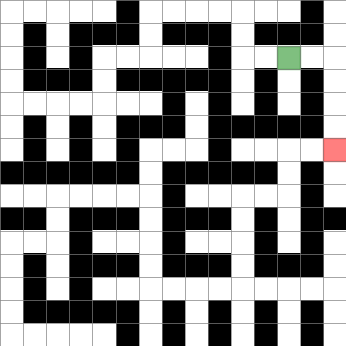{'start': '[12, 2]', 'end': '[14, 6]', 'path_directions': 'R,R,D,D,D,D', 'path_coordinates': '[[12, 2], [13, 2], [14, 2], [14, 3], [14, 4], [14, 5], [14, 6]]'}